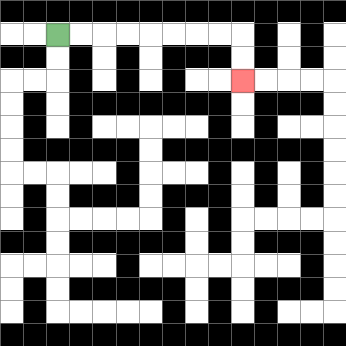{'start': '[2, 1]', 'end': '[10, 3]', 'path_directions': 'R,R,R,R,R,R,R,R,D,D', 'path_coordinates': '[[2, 1], [3, 1], [4, 1], [5, 1], [6, 1], [7, 1], [8, 1], [9, 1], [10, 1], [10, 2], [10, 3]]'}